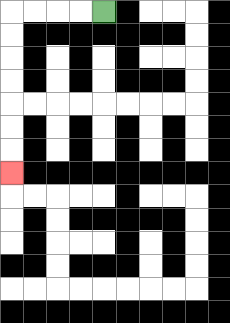{'start': '[4, 0]', 'end': '[0, 7]', 'path_directions': 'L,L,L,L,D,D,D,D,D,D,D', 'path_coordinates': '[[4, 0], [3, 0], [2, 0], [1, 0], [0, 0], [0, 1], [0, 2], [0, 3], [0, 4], [0, 5], [0, 6], [0, 7]]'}